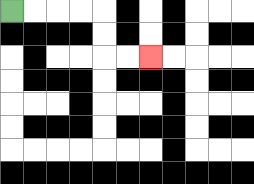{'start': '[0, 0]', 'end': '[6, 2]', 'path_directions': 'R,R,R,R,D,D,R,R', 'path_coordinates': '[[0, 0], [1, 0], [2, 0], [3, 0], [4, 0], [4, 1], [4, 2], [5, 2], [6, 2]]'}